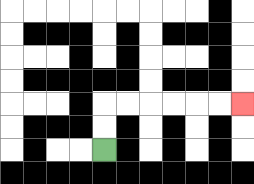{'start': '[4, 6]', 'end': '[10, 4]', 'path_directions': 'U,U,R,R,R,R,R,R', 'path_coordinates': '[[4, 6], [4, 5], [4, 4], [5, 4], [6, 4], [7, 4], [8, 4], [9, 4], [10, 4]]'}